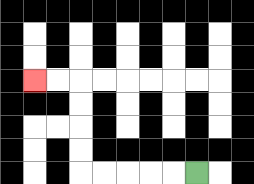{'start': '[8, 7]', 'end': '[1, 3]', 'path_directions': 'L,L,L,L,L,U,U,U,U,L,L', 'path_coordinates': '[[8, 7], [7, 7], [6, 7], [5, 7], [4, 7], [3, 7], [3, 6], [3, 5], [3, 4], [3, 3], [2, 3], [1, 3]]'}